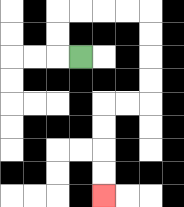{'start': '[3, 2]', 'end': '[4, 8]', 'path_directions': 'L,U,U,R,R,R,R,D,D,D,D,L,L,D,D,D,D', 'path_coordinates': '[[3, 2], [2, 2], [2, 1], [2, 0], [3, 0], [4, 0], [5, 0], [6, 0], [6, 1], [6, 2], [6, 3], [6, 4], [5, 4], [4, 4], [4, 5], [4, 6], [4, 7], [4, 8]]'}